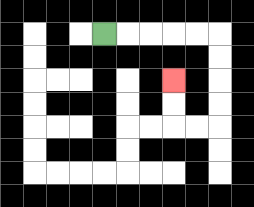{'start': '[4, 1]', 'end': '[7, 3]', 'path_directions': 'R,R,R,R,R,D,D,D,D,L,L,U,U', 'path_coordinates': '[[4, 1], [5, 1], [6, 1], [7, 1], [8, 1], [9, 1], [9, 2], [9, 3], [9, 4], [9, 5], [8, 5], [7, 5], [7, 4], [7, 3]]'}